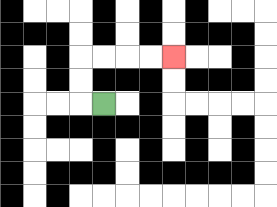{'start': '[4, 4]', 'end': '[7, 2]', 'path_directions': 'L,U,U,R,R,R,R', 'path_coordinates': '[[4, 4], [3, 4], [3, 3], [3, 2], [4, 2], [5, 2], [6, 2], [7, 2]]'}